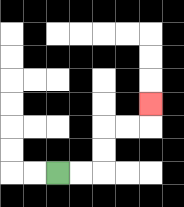{'start': '[2, 7]', 'end': '[6, 4]', 'path_directions': 'R,R,U,U,R,R,U', 'path_coordinates': '[[2, 7], [3, 7], [4, 7], [4, 6], [4, 5], [5, 5], [6, 5], [6, 4]]'}